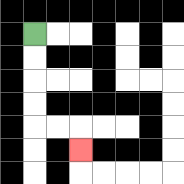{'start': '[1, 1]', 'end': '[3, 6]', 'path_directions': 'D,D,D,D,R,R,D', 'path_coordinates': '[[1, 1], [1, 2], [1, 3], [1, 4], [1, 5], [2, 5], [3, 5], [3, 6]]'}